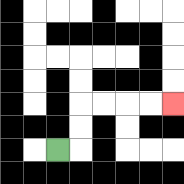{'start': '[2, 6]', 'end': '[7, 4]', 'path_directions': 'R,U,U,R,R,R,R', 'path_coordinates': '[[2, 6], [3, 6], [3, 5], [3, 4], [4, 4], [5, 4], [6, 4], [7, 4]]'}